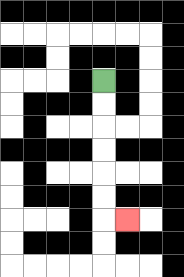{'start': '[4, 3]', 'end': '[5, 9]', 'path_directions': 'D,D,D,D,D,D,R', 'path_coordinates': '[[4, 3], [4, 4], [4, 5], [4, 6], [4, 7], [4, 8], [4, 9], [5, 9]]'}